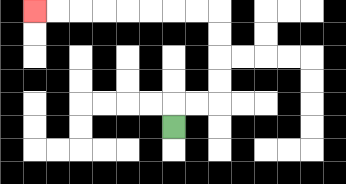{'start': '[7, 5]', 'end': '[1, 0]', 'path_directions': 'U,R,R,U,U,U,U,L,L,L,L,L,L,L,L', 'path_coordinates': '[[7, 5], [7, 4], [8, 4], [9, 4], [9, 3], [9, 2], [9, 1], [9, 0], [8, 0], [7, 0], [6, 0], [5, 0], [4, 0], [3, 0], [2, 0], [1, 0]]'}